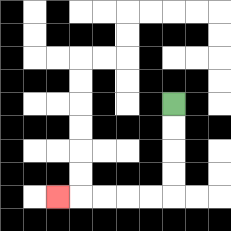{'start': '[7, 4]', 'end': '[2, 8]', 'path_directions': 'D,D,D,D,L,L,L,L,L', 'path_coordinates': '[[7, 4], [7, 5], [7, 6], [7, 7], [7, 8], [6, 8], [5, 8], [4, 8], [3, 8], [2, 8]]'}